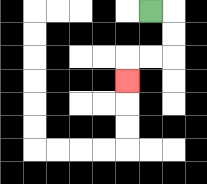{'start': '[6, 0]', 'end': '[5, 3]', 'path_directions': 'R,D,D,L,L,D', 'path_coordinates': '[[6, 0], [7, 0], [7, 1], [7, 2], [6, 2], [5, 2], [5, 3]]'}